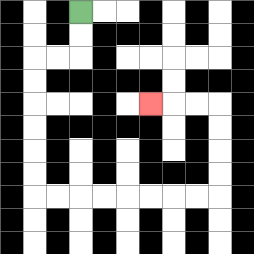{'start': '[3, 0]', 'end': '[6, 4]', 'path_directions': 'D,D,L,L,D,D,D,D,D,D,R,R,R,R,R,R,R,R,U,U,U,U,L,L,L', 'path_coordinates': '[[3, 0], [3, 1], [3, 2], [2, 2], [1, 2], [1, 3], [1, 4], [1, 5], [1, 6], [1, 7], [1, 8], [2, 8], [3, 8], [4, 8], [5, 8], [6, 8], [7, 8], [8, 8], [9, 8], [9, 7], [9, 6], [9, 5], [9, 4], [8, 4], [7, 4], [6, 4]]'}